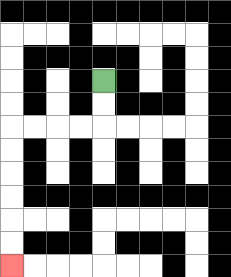{'start': '[4, 3]', 'end': '[0, 11]', 'path_directions': 'D,D,L,L,L,L,D,D,D,D,D,D', 'path_coordinates': '[[4, 3], [4, 4], [4, 5], [3, 5], [2, 5], [1, 5], [0, 5], [0, 6], [0, 7], [0, 8], [0, 9], [0, 10], [0, 11]]'}